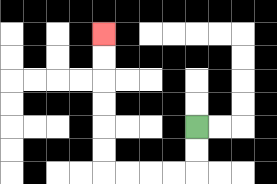{'start': '[8, 5]', 'end': '[4, 1]', 'path_directions': 'D,D,L,L,L,L,U,U,U,U,U,U', 'path_coordinates': '[[8, 5], [8, 6], [8, 7], [7, 7], [6, 7], [5, 7], [4, 7], [4, 6], [4, 5], [4, 4], [4, 3], [4, 2], [4, 1]]'}